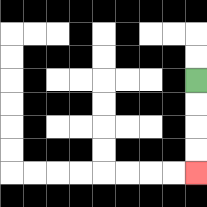{'start': '[8, 3]', 'end': '[8, 7]', 'path_directions': 'D,D,D,D', 'path_coordinates': '[[8, 3], [8, 4], [8, 5], [8, 6], [8, 7]]'}